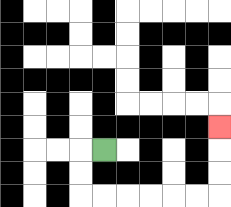{'start': '[4, 6]', 'end': '[9, 5]', 'path_directions': 'L,D,D,R,R,R,R,R,R,U,U,U', 'path_coordinates': '[[4, 6], [3, 6], [3, 7], [3, 8], [4, 8], [5, 8], [6, 8], [7, 8], [8, 8], [9, 8], [9, 7], [9, 6], [9, 5]]'}